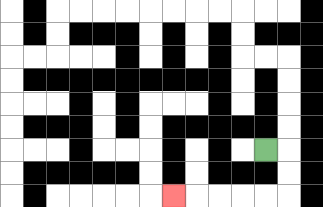{'start': '[11, 6]', 'end': '[7, 8]', 'path_directions': 'R,D,D,L,L,L,L,L', 'path_coordinates': '[[11, 6], [12, 6], [12, 7], [12, 8], [11, 8], [10, 8], [9, 8], [8, 8], [7, 8]]'}